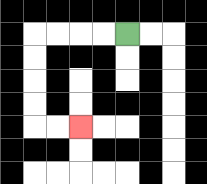{'start': '[5, 1]', 'end': '[3, 5]', 'path_directions': 'L,L,L,L,D,D,D,D,R,R', 'path_coordinates': '[[5, 1], [4, 1], [3, 1], [2, 1], [1, 1], [1, 2], [1, 3], [1, 4], [1, 5], [2, 5], [3, 5]]'}